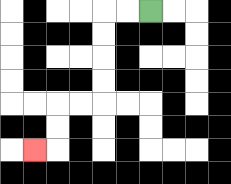{'start': '[6, 0]', 'end': '[1, 6]', 'path_directions': 'L,L,D,D,D,D,L,L,D,D,L', 'path_coordinates': '[[6, 0], [5, 0], [4, 0], [4, 1], [4, 2], [4, 3], [4, 4], [3, 4], [2, 4], [2, 5], [2, 6], [1, 6]]'}